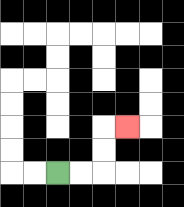{'start': '[2, 7]', 'end': '[5, 5]', 'path_directions': 'R,R,U,U,R', 'path_coordinates': '[[2, 7], [3, 7], [4, 7], [4, 6], [4, 5], [5, 5]]'}